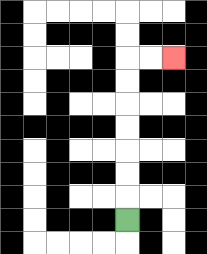{'start': '[5, 9]', 'end': '[7, 2]', 'path_directions': 'U,U,U,U,U,U,U,R,R', 'path_coordinates': '[[5, 9], [5, 8], [5, 7], [5, 6], [5, 5], [5, 4], [5, 3], [5, 2], [6, 2], [7, 2]]'}